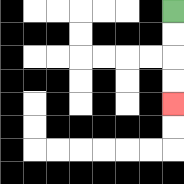{'start': '[7, 0]', 'end': '[7, 4]', 'path_directions': 'D,D,D,D', 'path_coordinates': '[[7, 0], [7, 1], [7, 2], [7, 3], [7, 4]]'}